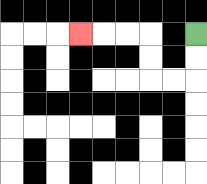{'start': '[8, 1]', 'end': '[3, 1]', 'path_directions': 'D,D,L,L,U,U,L,L,L', 'path_coordinates': '[[8, 1], [8, 2], [8, 3], [7, 3], [6, 3], [6, 2], [6, 1], [5, 1], [4, 1], [3, 1]]'}